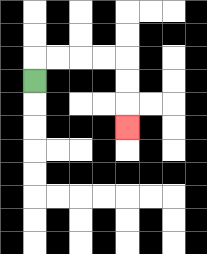{'start': '[1, 3]', 'end': '[5, 5]', 'path_directions': 'U,R,R,R,R,D,D,D', 'path_coordinates': '[[1, 3], [1, 2], [2, 2], [3, 2], [4, 2], [5, 2], [5, 3], [5, 4], [5, 5]]'}